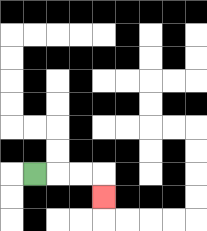{'start': '[1, 7]', 'end': '[4, 8]', 'path_directions': 'R,R,R,D', 'path_coordinates': '[[1, 7], [2, 7], [3, 7], [4, 7], [4, 8]]'}